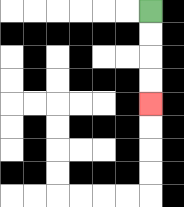{'start': '[6, 0]', 'end': '[6, 4]', 'path_directions': 'D,D,D,D', 'path_coordinates': '[[6, 0], [6, 1], [6, 2], [6, 3], [6, 4]]'}